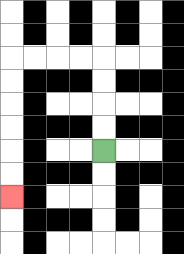{'start': '[4, 6]', 'end': '[0, 8]', 'path_directions': 'U,U,U,U,L,L,L,L,D,D,D,D,D,D', 'path_coordinates': '[[4, 6], [4, 5], [4, 4], [4, 3], [4, 2], [3, 2], [2, 2], [1, 2], [0, 2], [0, 3], [0, 4], [0, 5], [0, 6], [0, 7], [0, 8]]'}